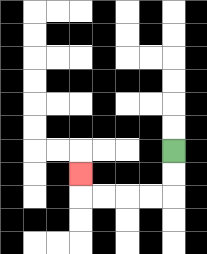{'start': '[7, 6]', 'end': '[3, 7]', 'path_directions': 'D,D,L,L,L,L,U', 'path_coordinates': '[[7, 6], [7, 7], [7, 8], [6, 8], [5, 8], [4, 8], [3, 8], [3, 7]]'}